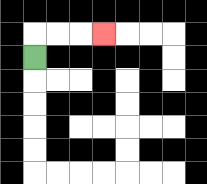{'start': '[1, 2]', 'end': '[4, 1]', 'path_directions': 'U,R,R,R', 'path_coordinates': '[[1, 2], [1, 1], [2, 1], [3, 1], [4, 1]]'}